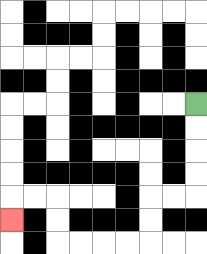{'start': '[8, 4]', 'end': '[0, 9]', 'path_directions': 'D,D,D,D,L,L,D,D,L,L,L,L,U,U,L,L,D', 'path_coordinates': '[[8, 4], [8, 5], [8, 6], [8, 7], [8, 8], [7, 8], [6, 8], [6, 9], [6, 10], [5, 10], [4, 10], [3, 10], [2, 10], [2, 9], [2, 8], [1, 8], [0, 8], [0, 9]]'}